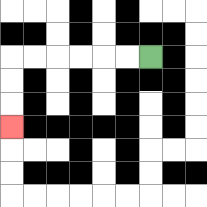{'start': '[6, 2]', 'end': '[0, 5]', 'path_directions': 'L,L,L,L,L,L,D,D,D', 'path_coordinates': '[[6, 2], [5, 2], [4, 2], [3, 2], [2, 2], [1, 2], [0, 2], [0, 3], [0, 4], [0, 5]]'}